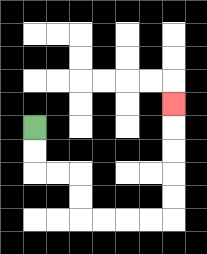{'start': '[1, 5]', 'end': '[7, 4]', 'path_directions': 'D,D,R,R,D,D,R,R,R,R,U,U,U,U,U', 'path_coordinates': '[[1, 5], [1, 6], [1, 7], [2, 7], [3, 7], [3, 8], [3, 9], [4, 9], [5, 9], [6, 9], [7, 9], [7, 8], [7, 7], [7, 6], [7, 5], [7, 4]]'}